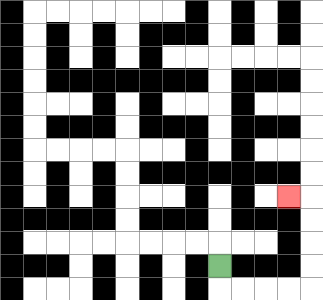{'start': '[9, 11]', 'end': '[12, 8]', 'path_directions': 'D,R,R,R,R,U,U,U,U,L', 'path_coordinates': '[[9, 11], [9, 12], [10, 12], [11, 12], [12, 12], [13, 12], [13, 11], [13, 10], [13, 9], [13, 8], [12, 8]]'}